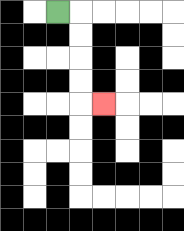{'start': '[2, 0]', 'end': '[4, 4]', 'path_directions': 'R,D,D,D,D,R', 'path_coordinates': '[[2, 0], [3, 0], [3, 1], [3, 2], [3, 3], [3, 4], [4, 4]]'}